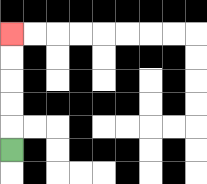{'start': '[0, 6]', 'end': '[0, 1]', 'path_directions': 'U,U,U,U,U', 'path_coordinates': '[[0, 6], [0, 5], [0, 4], [0, 3], [0, 2], [0, 1]]'}